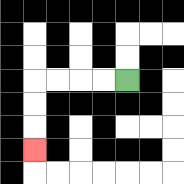{'start': '[5, 3]', 'end': '[1, 6]', 'path_directions': 'L,L,L,L,D,D,D', 'path_coordinates': '[[5, 3], [4, 3], [3, 3], [2, 3], [1, 3], [1, 4], [1, 5], [1, 6]]'}